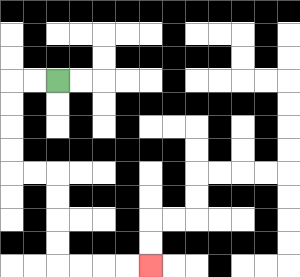{'start': '[2, 3]', 'end': '[6, 11]', 'path_directions': 'L,L,D,D,D,D,R,R,D,D,D,D,R,R,R,R', 'path_coordinates': '[[2, 3], [1, 3], [0, 3], [0, 4], [0, 5], [0, 6], [0, 7], [1, 7], [2, 7], [2, 8], [2, 9], [2, 10], [2, 11], [3, 11], [4, 11], [5, 11], [6, 11]]'}